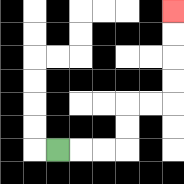{'start': '[2, 6]', 'end': '[7, 0]', 'path_directions': 'R,R,R,U,U,R,R,U,U,U,U', 'path_coordinates': '[[2, 6], [3, 6], [4, 6], [5, 6], [5, 5], [5, 4], [6, 4], [7, 4], [7, 3], [7, 2], [7, 1], [7, 0]]'}